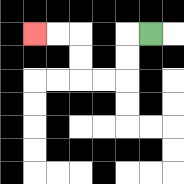{'start': '[6, 1]', 'end': '[1, 1]', 'path_directions': 'L,D,D,L,L,U,U,L,L', 'path_coordinates': '[[6, 1], [5, 1], [5, 2], [5, 3], [4, 3], [3, 3], [3, 2], [3, 1], [2, 1], [1, 1]]'}